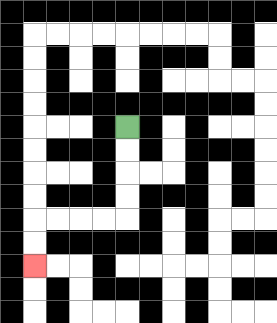{'start': '[5, 5]', 'end': '[1, 11]', 'path_directions': 'D,D,D,D,L,L,L,L,D,D', 'path_coordinates': '[[5, 5], [5, 6], [5, 7], [5, 8], [5, 9], [4, 9], [3, 9], [2, 9], [1, 9], [1, 10], [1, 11]]'}